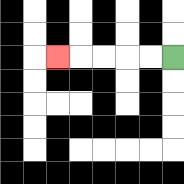{'start': '[7, 2]', 'end': '[2, 2]', 'path_directions': 'L,L,L,L,L', 'path_coordinates': '[[7, 2], [6, 2], [5, 2], [4, 2], [3, 2], [2, 2]]'}